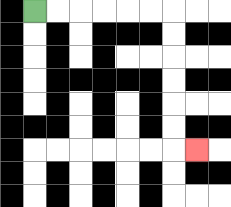{'start': '[1, 0]', 'end': '[8, 6]', 'path_directions': 'R,R,R,R,R,R,D,D,D,D,D,D,R', 'path_coordinates': '[[1, 0], [2, 0], [3, 0], [4, 0], [5, 0], [6, 0], [7, 0], [7, 1], [7, 2], [7, 3], [7, 4], [7, 5], [7, 6], [8, 6]]'}